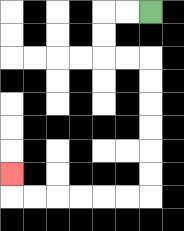{'start': '[6, 0]', 'end': '[0, 7]', 'path_directions': 'L,L,D,D,R,R,D,D,D,D,D,D,L,L,L,L,L,L,U', 'path_coordinates': '[[6, 0], [5, 0], [4, 0], [4, 1], [4, 2], [5, 2], [6, 2], [6, 3], [6, 4], [6, 5], [6, 6], [6, 7], [6, 8], [5, 8], [4, 8], [3, 8], [2, 8], [1, 8], [0, 8], [0, 7]]'}